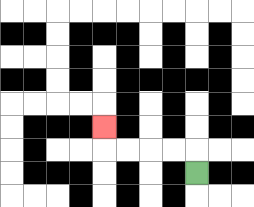{'start': '[8, 7]', 'end': '[4, 5]', 'path_directions': 'U,L,L,L,L,U', 'path_coordinates': '[[8, 7], [8, 6], [7, 6], [6, 6], [5, 6], [4, 6], [4, 5]]'}